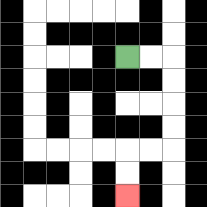{'start': '[5, 2]', 'end': '[5, 8]', 'path_directions': 'R,R,D,D,D,D,L,L,D,D', 'path_coordinates': '[[5, 2], [6, 2], [7, 2], [7, 3], [7, 4], [7, 5], [7, 6], [6, 6], [5, 6], [5, 7], [5, 8]]'}